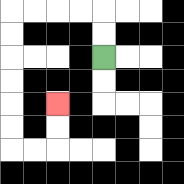{'start': '[4, 2]', 'end': '[2, 4]', 'path_directions': 'U,U,L,L,L,L,D,D,D,D,D,D,R,R,U,U', 'path_coordinates': '[[4, 2], [4, 1], [4, 0], [3, 0], [2, 0], [1, 0], [0, 0], [0, 1], [0, 2], [0, 3], [0, 4], [0, 5], [0, 6], [1, 6], [2, 6], [2, 5], [2, 4]]'}